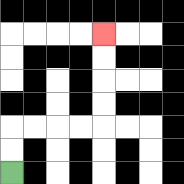{'start': '[0, 7]', 'end': '[4, 1]', 'path_directions': 'U,U,R,R,R,R,U,U,U,U', 'path_coordinates': '[[0, 7], [0, 6], [0, 5], [1, 5], [2, 5], [3, 5], [4, 5], [4, 4], [4, 3], [4, 2], [4, 1]]'}